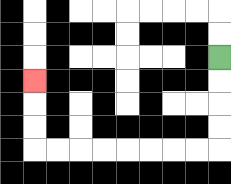{'start': '[9, 2]', 'end': '[1, 3]', 'path_directions': 'D,D,D,D,L,L,L,L,L,L,L,L,U,U,U', 'path_coordinates': '[[9, 2], [9, 3], [9, 4], [9, 5], [9, 6], [8, 6], [7, 6], [6, 6], [5, 6], [4, 6], [3, 6], [2, 6], [1, 6], [1, 5], [1, 4], [1, 3]]'}